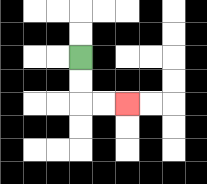{'start': '[3, 2]', 'end': '[5, 4]', 'path_directions': 'D,D,R,R', 'path_coordinates': '[[3, 2], [3, 3], [3, 4], [4, 4], [5, 4]]'}